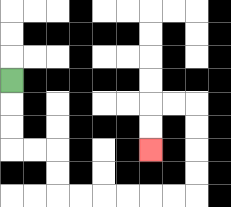{'start': '[0, 3]', 'end': '[6, 6]', 'path_directions': 'D,D,D,R,R,D,D,R,R,R,R,R,R,U,U,U,U,L,L,D,D', 'path_coordinates': '[[0, 3], [0, 4], [0, 5], [0, 6], [1, 6], [2, 6], [2, 7], [2, 8], [3, 8], [4, 8], [5, 8], [6, 8], [7, 8], [8, 8], [8, 7], [8, 6], [8, 5], [8, 4], [7, 4], [6, 4], [6, 5], [6, 6]]'}